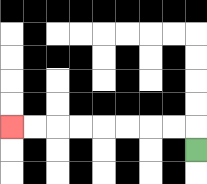{'start': '[8, 6]', 'end': '[0, 5]', 'path_directions': 'U,L,L,L,L,L,L,L,L', 'path_coordinates': '[[8, 6], [8, 5], [7, 5], [6, 5], [5, 5], [4, 5], [3, 5], [2, 5], [1, 5], [0, 5]]'}